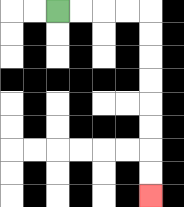{'start': '[2, 0]', 'end': '[6, 8]', 'path_directions': 'R,R,R,R,D,D,D,D,D,D,D,D', 'path_coordinates': '[[2, 0], [3, 0], [4, 0], [5, 0], [6, 0], [6, 1], [6, 2], [6, 3], [6, 4], [6, 5], [6, 6], [6, 7], [6, 8]]'}